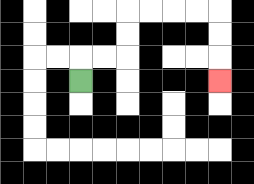{'start': '[3, 3]', 'end': '[9, 3]', 'path_directions': 'U,R,R,U,U,R,R,R,R,D,D,D', 'path_coordinates': '[[3, 3], [3, 2], [4, 2], [5, 2], [5, 1], [5, 0], [6, 0], [7, 0], [8, 0], [9, 0], [9, 1], [9, 2], [9, 3]]'}